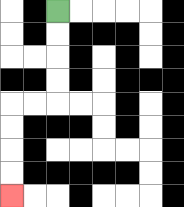{'start': '[2, 0]', 'end': '[0, 8]', 'path_directions': 'D,D,D,D,L,L,D,D,D,D', 'path_coordinates': '[[2, 0], [2, 1], [2, 2], [2, 3], [2, 4], [1, 4], [0, 4], [0, 5], [0, 6], [0, 7], [0, 8]]'}